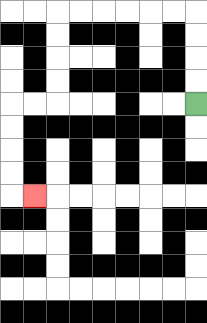{'start': '[8, 4]', 'end': '[1, 8]', 'path_directions': 'U,U,U,U,L,L,L,L,L,L,D,D,D,D,L,L,D,D,D,D,R', 'path_coordinates': '[[8, 4], [8, 3], [8, 2], [8, 1], [8, 0], [7, 0], [6, 0], [5, 0], [4, 0], [3, 0], [2, 0], [2, 1], [2, 2], [2, 3], [2, 4], [1, 4], [0, 4], [0, 5], [0, 6], [0, 7], [0, 8], [1, 8]]'}